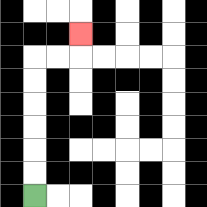{'start': '[1, 8]', 'end': '[3, 1]', 'path_directions': 'U,U,U,U,U,U,R,R,U', 'path_coordinates': '[[1, 8], [1, 7], [1, 6], [1, 5], [1, 4], [1, 3], [1, 2], [2, 2], [3, 2], [3, 1]]'}